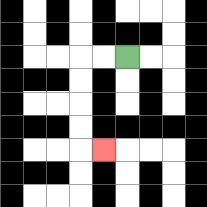{'start': '[5, 2]', 'end': '[4, 6]', 'path_directions': 'L,L,D,D,D,D,R', 'path_coordinates': '[[5, 2], [4, 2], [3, 2], [3, 3], [3, 4], [3, 5], [3, 6], [4, 6]]'}